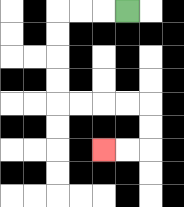{'start': '[5, 0]', 'end': '[4, 6]', 'path_directions': 'L,L,L,D,D,D,D,R,R,R,R,D,D,L,L', 'path_coordinates': '[[5, 0], [4, 0], [3, 0], [2, 0], [2, 1], [2, 2], [2, 3], [2, 4], [3, 4], [4, 4], [5, 4], [6, 4], [6, 5], [6, 6], [5, 6], [4, 6]]'}